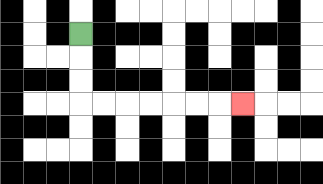{'start': '[3, 1]', 'end': '[10, 4]', 'path_directions': 'D,D,D,R,R,R,R,R,R,R', 'path_coordinates': '[[3, 1], [3, 2], [3, 3], [3, 4], [4, 4], [5, 4], [6, 4], [7, 4], [8, 4], [9, 4], [10, 4]]'}